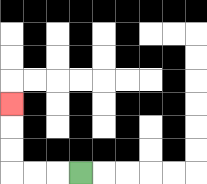{'start': '[3, 7]', 'end': '[0, 4]', 'path_directions': 'L,L,L,U,U,U', 'path_coordinates': '[[3, 7], [2, 7], [1, 7], [0, 7], [0, 6], [0, 5], [0, 4]]'}